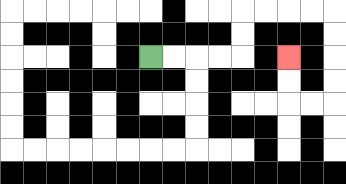{'start': '[6, 2]', 'end': '[12, 2]', 'path_directions': 'R,R,R,R,U,U,R,R,R,R,D,D,D,D,L,L,U,U', 'path_coordinates': '[[6, 2], [7, 2], [8, 2], [9, 2], [10, 2], [10, 1], [10, 0], [11, 0], [12, 0], [13, 0], [14, 0], [14, 1], [14, 2], [14, 3], [14, 4], [13, 4], [12, 4], [12, 3], [12, 2]]'}